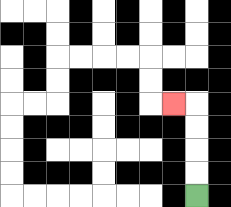{'start': '[8, 8]', 'end': '[7, 4]', 'path_directions': 'U,U,U,U,L', 'path_coordinates': '[[8, 8], [8, 7], [8, 6], [8, 5], [8, 4], [7, 4]]'}